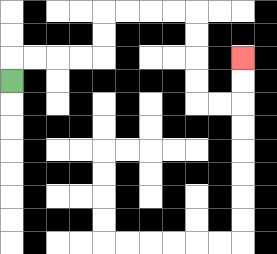{'start': '[0, 3]', 'end': '[10, 2]', 'path_directions': 'U,R,R,R,R,U,U,R,R,R,R,D,D,D,D,R,R,U,U', 'path_coordinates': '[[0, 3], [0, 2], [1, 2], [2, 2], [3, 2], [4, 2], [4, 1], [4, 0], [5, 0], [6, 0], [7, 0], [8, 0], [8, 1], [8, 2], [8, 3], [8, 4], [9, 4], [10, 4], [10, 3], [10, 2]]'}